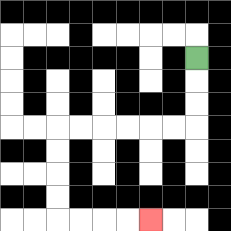{'start': '[8, 2]', 'end': '[6, 9]', 'path_directions': 'D,D,D,L,L,L,L,L,L,D,D,D,D,R,R,R,R', 'path_coordinates': '[[8, 2], [8, 3], [8, 4], [8, 5], [7, 5], [6, 5], [5, 5], [4, 5], [3, 5], [2, 5], [2, 6], [2, 7], [2, 8], [2, 9], [3, 9], [4, 9], [5, 9], [6, 9]]'}